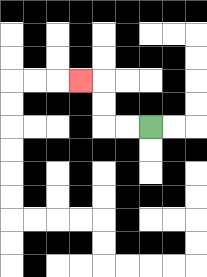{'start': '[6, 5]', 'end': '[3, 3]', 'path_directions': 'L,L,U,U,L', 'path_coordinates': '[[6, 5], [5, 5], [4, 5], [4, 4], [4, 3], [3, 3]]'}